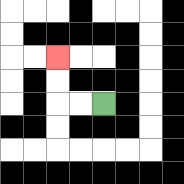{'start': '[4, 4]', 'end': '[2, 2]', 'path_directions': 'L,L,U,U', 'path_coordinates': '[[4, 4], [3, 4], [2, 4], [2, 3], [2, 2]]'}